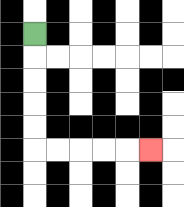{'start': '[1, 1]', 'end': '[6, 6]', 'path_directions': 'D,D,D,D,D,R,R,R,R,R', 'path_coordinates': '[[1, 1], [1, 2], [1, 3], [1, 4], [1, 5], [1, 6], [2, 6], [3, 6], [4, 6], [5, 6], [6, 6]]'}